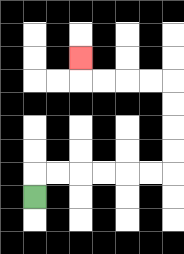{'start': '[1, 8]', 'end': '[3, 2]', 'path_directions': 'U,R,R,R,R,R,R,U,U,U,U,L,L,L,L,U', 'path_coordinates': '[[1, 8], [1, 7], [2, 7], [3, 7], [4, 7], [5, 7], [6, 7], [7, 7], [7, 6], [7, 5], [7, 4], [7, 3], [6, 3], [5, 3], [4, 3], [3, 3], [3, 2]]'}